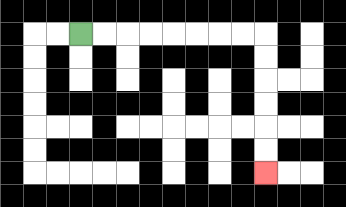{'start': '[3, 1]', 'end': '[11, 7]', 'path_directions': 'R,R,R,R,R,R,R,R,D,D,D,D,D,D', 'path_coordinates': '[[3, 1], [4, 1], [5, 1], [6, 1], [7, 1], [8, 1], [9, 1], [10, 1], [11, 1], [11, 2], [11, 3], [11, 4], [11, 5], [11, 6], [11, 7]]'}